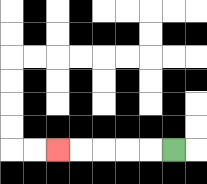{'start': '[7, 6]', 'end': '[2, 6]', 'path_directions': 'L,L,L,L,L', 'path_coordinates': '[[7, 6], [6, 6], [5, 6], [4, 6], [3, 6], [2, 6]]'}